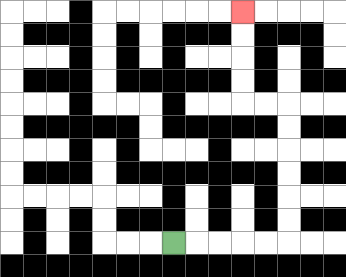{'start': '[7, 10]', 'end': '[10, 0]', 'path_directions': 'R,R,R,R,R,U,U,U,U,U,U,L,L,U,U,U,U', 'path_coordinates': '[[7, 10], [8, 10], [9, 10], [10, 10], [11, 10], [12, 10], [12, 9], [12, 8], [12, 7], [12, 6], [12, 5], [12, 4], [11, 4], [10, 4], [10, 3], [10, 2], [10, 1], [10, 0]]'}